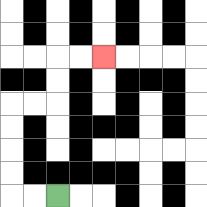{'start': '[2, 8]', 'end': '[4, 2]', 'path_directions': 'L,L,U,U,U,U,R,R,U,U,R,R', 'path_coordinates': '[[2, 8], [1, 8], [0, 8], [0, 7], [0, 6], [0, 5], [0, 4], [1, 4], [2, 4], [2, 3], [2, 2], [3, 2], [4, 2]]'}